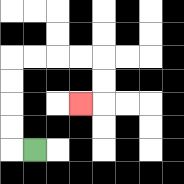{'start': '[1, 6]', 'end': '[3, 4]', 'path_directions': 'L,U,U,U,U,R,R,R,R,D,D,L', 'path_coordinates': '[[1, 6], [0, 6], [0, 5], [0, 4], [0, 3], [0, 2], [1, 2], [2, 2], [3, 2], [4, 2], [4, 3], [4, 4], [3, 4]]'}